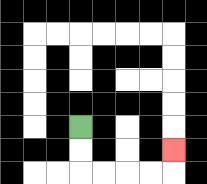{'start': '[3, 5]', 'end': '[7, 6]', 'path_directions': 'D,D,R,R,R,R,U', 'path_coordinates': '[[3, 5], [3, 6], [3, 7], [4, 7], [5, 7], [6, 7], [7, 7], [7, 6]]'}